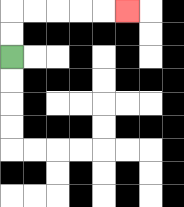{'start': '[0, 2]', 'end': '[5, 0]', 'path_directions': 'U,U,R,R,R,R,R', 'path_coordinates': '[[0, 2], [0, 1], [0, 0], [1, 0], [2, 0], [3, 0], [4, 0], [5, 0]]'}